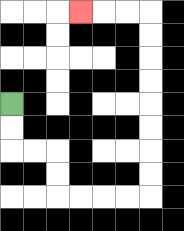{'start': '[0, 4]', 'end': '[3, 0]', 'path_directions': 'D,D,R,R,D,D,R,R,R,R,U,U,U,U,U,U,U,U,L,L,L', 'path_coordinates': '[[0, 4], [0, 5], [0, 6], [1, 6], [2, 6], [2, 7], [2, 8], [3, 8], [4, 8], [5, 8], [6, 8], [6, 7], [6, 6], [6, 5], [6, 4], [6, 3], [6, 2], [6, 1], [6, 0], [5, 0], [4, 0], [3, 0]]'}